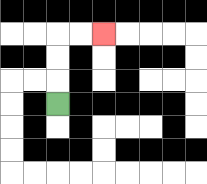{'start': '[2, 4]', 'end': '[4, 1]', 'path_directions': 'U,U,U,R,R', 'path_coordinates': '[[2, 4], [2, 3], [2, 2], [2, 1], [3, 1], [4, 1]]'}